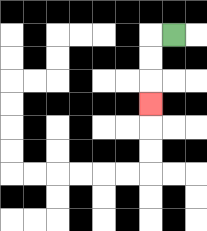{'start': '[7, 1]', 'end': '[6, 4]', 'path_directions': 'L,D,D,D', 'path_coordinates': '[[7, 1], [6, 1], [6, 2], [6, 3], [6, 4]]'}